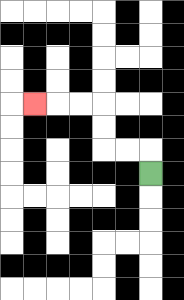{'start': '[6, 7]', 'end': '[1, 4]', 'path_directions': 'U,L,L,U,U,L,L,L', 'path_coordinates': '[[6, 7], [6, 6], [5, 6], [4, 6], [4, 5], [4, 4], [3, 4], [2, 4], [1, 4]]'}